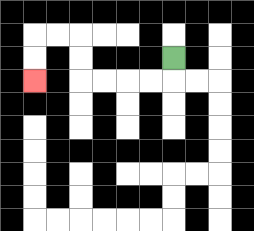{'start': '[7, 2]', 'end': '[1, 3]', 'path_directions': 'D,L,L,L,L,U,U,L,L,D,D', 'path_coordinates': '[[7, 2], [7, 3], [6, 3], [5, 3], [4, 3], [3, 3], [3, 2], [3, 1], [2, 1], [1, 1], [1, 2], [1, 3]]'}